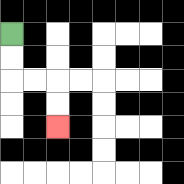{'start': '[0, 1]', 'end': '[2, 5]', 'path_directions': 'D,D,R,R,D,D', 'path_coordinates': '[[0, 1], [0, 2], [0, 3], [1, 3], [2, 3], [2, 4], [2, 5]]'}